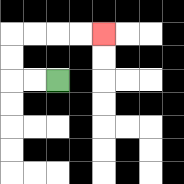{'start': '[2, 3]', 'end': '[4, 1]', 'path_directions': 'L,L,U,U,R,R,R,R', 'path_coordinates': '[[2, 3], [1, 3], [0, 3], [0, 2], [0, 1], [1, 1], [2, 1], [3, 1], [4, 1]]'}